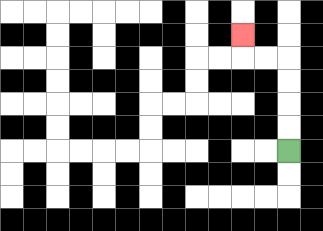{'start': '[12, 6]', 'end': '[10, 1]', 'path_directions': 'U,U,U,U,L,L,U', 'path_coordinates': '[[12, 6], [12, 5], [12, 4], [12, 3], [12, 2], [11, 2], [10, 2], [10, 1]]'}